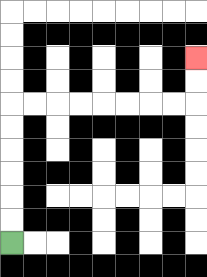{'start': '[0, 10]', 'end': '[8, 2]', 'path_directions': 'U,U,U,U,U,U,R,R,R,R,R,R,R,R,U,U', 'path_coordinates': '[[0, 10], [0, 9], [0, 8], [0, 7], [0, 6], [0, 5], [0, 4], [1, 4], [2, 4], [3, 4], [4, 4], [5, 4], [6, 4], [7, 4], [8, 4], [8, 3], [8, 2]]'}